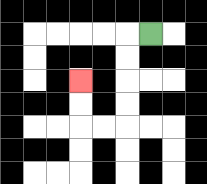{'start': '[6, 1]', 'end': '[3, 3]', 'path_directions': 'L,D,D,D,D,L,L,U,U', 'path_coordinates': '[[6, 1], [5, 1], [5, 2], [5, 3], [5, 4], [5, 5], [4, 5], [3, 5], [3, 4], [3, 3]]'}